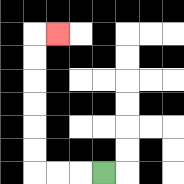{'start': '[4, 7]', 'end': '[2, 1]', 'path_directions': 'L,L,L,U,U,U,U,U,U,R', 'path_coordinates': '[[4, 7], [3, 7], [2, 7], [1, 7], [1, 6], [1, 5], [1, 4], [1, 3], [1, 2], [1, 1], [2, 1]]'}